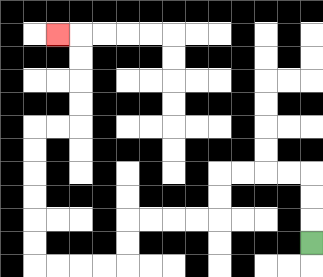{'start': '[13, 10]', 'end': '[2, 1]', 'path_directions': 'U,U,U,L,L,L,L,D,D,L,L,L,L,D,D,L,L,L,L,U,U,U,U,U,U,R,R,U,U,U,U,L', 'path_coordinates': '[[13, 10], [13, 9], [13, 8], [13, 7], [12, 7], [11, 7], [10, 7], [9, 7], [9, 8], [9, 9], [8, 9], [7, 9], [6, 9], [5, 9], [5, 10], [5, 11], [4, 11], [3, 11], [2, 11], [1, 11], [1, 10], [1, 9], [1, 8], [1, 7], [1, 6], [1, 5], [2, 5], [3, 5], [3, 4], [3, 3], [3, 2], [3, 1], [2, 1]]'}